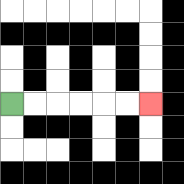{'start': '[0, 4]', 'end': '[6, 4]', 'path_directions': 'R,R,R,R,R,R', 'path_coordinates': '[[0, 4], [1, 4], [2, 4], [3, 4], [4, 4], [5, 4], [6, 4]]'}